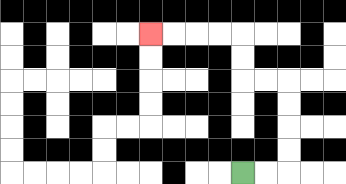{'start': '[10, 7]', 'end': '[6, 1]', 'path_directions': 'R,R,U,U,U,U,L,L,U,U,L,L,L,L', 'path_coordinates': '[[10, 7], [11, 7], [12, 7], [12, 6], [12, 5], [12, 4], [12, 3], [11, 3], [10, 3], [10, 2], [10, 1], [9, 1], [8, 1], [7, 1], [6, 1]]'}